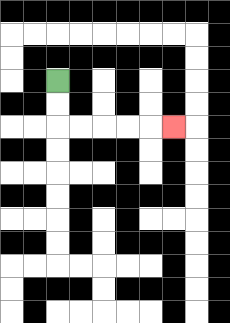{'start': '[2, 3]', 'end': '[7, 5]', 'path_directions': 'D,D,R,R,R,R,R', 'path_coordinates': '[[2, 3], [2, 4], [2, 5], [3, 5], [4, 5], [5, 5], [6, 5], [7, 5]]'}